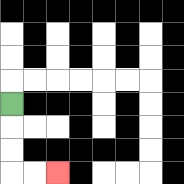{'start': '[0, 4]', 'end': '[2, 7]', 'path_directions': 'D,D,D,R,R', 'path_coordinates': '[[0, 4], [0, 5], [0, 6], [0, 7], [1, 7], [2, 7]]'}